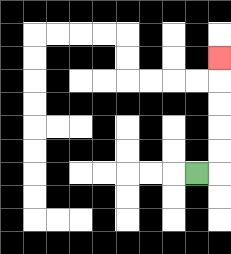{'start': '[8, 7]', 'end': '[9, 2]', 'path_directions': 'R,U,U,U,U,U', 'path_coordinates': '[[8, 7], [9, 7], [9, 6], [9, 5], [9, 4], [9, 3], [9, 2]]'}